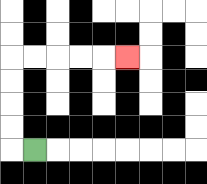{'start': '[1, 6]', 'end': '[5, 2]', 'path_directions': 'L,U,U,U,U,R,R,R,R,R', 'path_coordinates': '[[1, 6], [0, 6], [0, 5], [0, 4], [0, 3], [0, 2], [1, 2], [2, 2], [3, 2], [4, 2], [5, 2]]'}